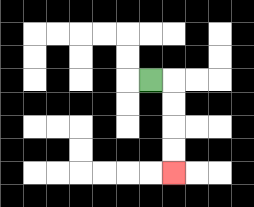{'start': '[6, 3]', 'end': '[7, 7]', 'path_directions': 'R,D,D,D,D', 'path_coordinates': '[[6, 3], [7, 3], [7, 4], [7, 5], [7, 6], [7, 7]]'}